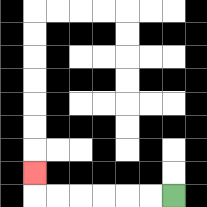{'start': '[7, 8]', 'end': '[1, 7]', 'path_directions': 'L,L,L,L,L,L,U', 'path_coordinates': '[[7, 8], [6, 8], [5, 8], [4, 8], [3, 8], [2, 8], [1, 8], [1, 7]]'}